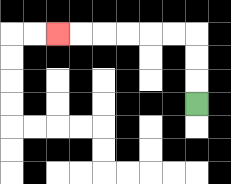{'start': '[8, 4]', 'end': '[2, 1]', 'path_directions': 'U,U,U,L,L,L,L,L,L', 'path_coordinates': '[[8, 4], [8, 3], [8, 2], [8, 1], [7, 1], [6, 1], [5, 1], [4, 1], [3, 1], [2, 1]]'}